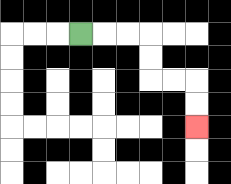{'start': '[3, 1]', 'end': '[8, 5]', 'path_directions': 'R,R,R,D,D,R,R,D,D', 'path_coordinates': '[[3, 1], [4, 1], [5, 1], [6, 1], [6, 2], [6, 3], [7, 3], [8, 3], [8, 4], [8, 5]]'}